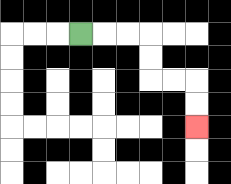{'start': '[3, 1]', 'end': '[8, 5]', 'path_directions': 'R,R,R,D,D,R,R,D,D', 'path_coordinates': '[[3, 1], [4, 1], [5, 1], [6, 1], [6, 2], [6, 3], [7, 3], [8, 3], [8, 4], [8, 5]]'}